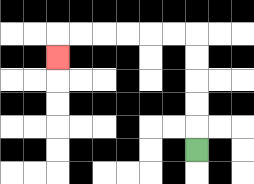{'start': '[8, 6]', 'end': '[2, 2]', 'path_directions': 'U,U,U,U,U,L,L,L,L,L,L,D', 'path_coordinates': '[[8, 6], [8, 5], [8, 4], [8, 3], [8, 2], [8, 1], [7, 1], [6, 1], [5, 1], [4, 1], [3, 1], [2, 1], [2, 2]]'}